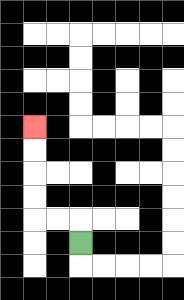{'start': '[3, 10]', 'end': '[1, 5]', 'path_directions': 'U,L,L,U,U,U,U', 'path_coordinates': '[[3, 10], [3, 9], [2, 9], [1, 9], [1, 8], [1, 7], [1, 6], [1, 5]]'}